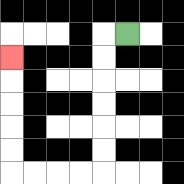{'start': '[5, 1]', 'end': '[0, 2]', 'path_directions': 'L,D,D,D,D,D,D,L,L,L,L,U,U,U,U,U', 'path_coordinates': '[[5, 1], [4, 1], [4, 2], [4, 3], [4, 4], [4, 5], [4, 6], [4, 7], [3, 7], [2, 7], [1, 7], [0, 7], [0, 6], [0, 5], [0, 4], [0, 3], [0, 2]]'}